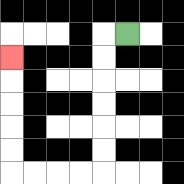{'start': '[5, 1]', 'end': '[0, 2]', 'path_directions': 'L,D,D,D,D,D,D,L,L,L,L,U,U,U,U,U', 'path_coordinates': '[[5, 1], [4, 1], [4, 2], [4, 3], [4, 4], [4, 5], [4, 6], [4, 7], [3, 7], [2, 7], [1, 7], [0, 7], [0, 6], [0, 5], [0, 4], [0, 3], [0, 2]]'}